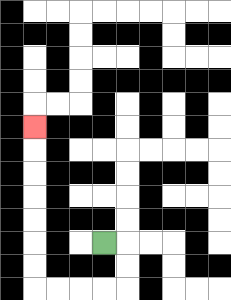{'start': '[4, 10]', 'end': '[1, 5]', 'path_directions': 'R,D,D,L,L,L,L,U,U,U,U,U,U,U', 'path_coordinates': '[[4, 10], [5, 10], [5, 11], [5, 12], [4, 12], [3, 12], [2, 12], [1, 12], [1, 11], [1, 10], [1, 9], [1, 8], [1, 7], [1, 6], [1, 5]]'}